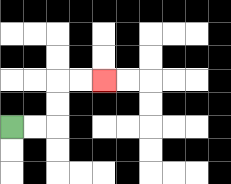{'start': '[0, 5]', 'end': '[4, 3]', 'path_directions': 'R,R,U,U,R,R', 'path_coordinates': '[[0, 5], [1, 5], [2, 5], [2, 4], [2, 3], [3, 3], [4, 3]]'}